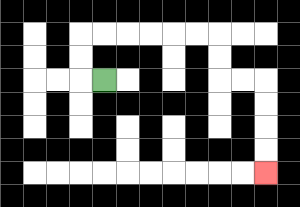{'start': '[4, 3]', 'end': '[11, 7]', 'path_directions': 'L,U,U,R,R,R,R,R,R,D,D,R,R,D,D,D,D', 'path_coordinates': '[[4, 3], [3, 3], [3, 2], [3, 1], [4, 1], [5, 1], [6, 1], [7, 1], [8, 1], [9, 1], [9, 2], [9, 3], [10, 3], [11, 3], [11, 4], [11, 5], [11, 6], [11, 7]]'}